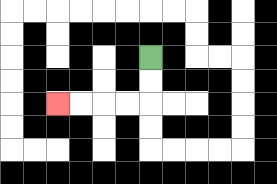{'start': '[6, 2]', 'end': '[2, 4]', 'path_directions': 'D,D,L,L,L,L', 'path_coordinates': '[[6, 2], [6, 3], [6, 4], [5, 4], [4, 4], [3, 4], [2, 4]]'}